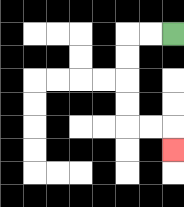{'start': '[7, 1]', 'end': '[7, 6]', 'path_directions': 'L,L,D,D,D,D,R,R,D', 'path_coordinates': '[[7, 1], [6, 1], [5, 1], [5, 2], [5, 3], [5, 4], [5, 5], [6, 5], [7, 5], [7, 6]]'}